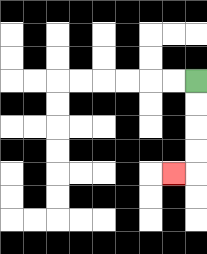{'start': '[8, 3]', 'end': '[7, 7]', 'path_directions': 'D,D,D,D,L', 'path_coordinates': '[[8, 3], [8, 4], [8, 5], [8, 6], [8, 7], [7, 7]]'}